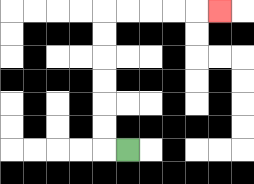{'start': '[5, 6]', 'end': '[9, 0]', 'path_directions': 'L,U,U,U,U,U,U,R,R,R,R,R', 'path_coordinates': '[[5, 6], [4, 6], [4, 5], [4, 4], [4, 3], [4, 2], [4, 1], [4, 0], [5, 0], [6, 0], [7, 0], [8, 0], [9, 0]]'}